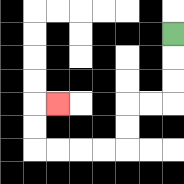{'start': '[7, 1]', 'end': '[2, 4]', 'path_directions': 'D,D,D,L,L,D,D,L,L,L,L,U,U,R', 'path_coordinates': '[[7, 1], [7, 2], [7, 3], [7, 4], [6, 4], [5, 4], [5, 5], [5, 6], [4, 6], [3, 6], [2, 6], [1, 6], [1, 5], [1, 4], [2, 4]]'}